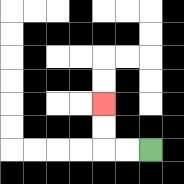{'start': '[6, 6]', 'end': '[4, 4]', 'path_directions': 'L,L,U,U', 'path_coordinates': '[[6, 6], [5, 6], [4, 6], [4, 5], [4, 4]]'}